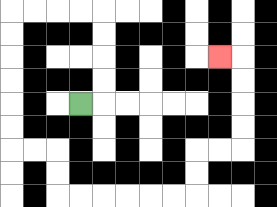{'start': '[3, 4]', 'end': '[9, 2]', 'path_directions': 'R,U,U,U,U,L,L,L,L,D,D,D,D,D,D,R,R,D,D,R,R,R,R,R,R,U,U,R,R,U,U,U,U,L', 'path_coordinates': '[[3, 4], [4, 4], [4, 3], [4, 2], [4, 1], [4, 0], [3, 0], [2, 0], [1, 0], [0, 0], [0, 1], [0, 2], [0, 3], [0, 4], [0, 5], [0, 6], [1, 6], [2, 6], [2, 7], [2, 8], [3, 8], [4, 8], [5, 8], [6, 8], [7, 8], [8, 8], [8, 7], [8, 6], [9, 6], [10, 6], [10, 5], [10, 4], [10, 3], [10, 2], [9, 2]]'}